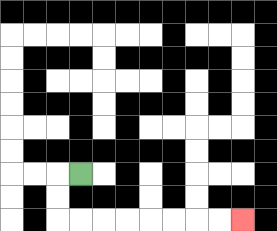{'start': '[3, 7]', 'end': '[10, 9]', 'path_directions': 'L,D,D,R,R,R,R,R,R,R,R', 'path_coordinates': '[[3, 7], [2, 7], [2, 8], [2, 9], [3, 9], [4, 9], [5, 9], [6, 9], [7, 9], [8, 9], [9, 9], [10, 9]]'}